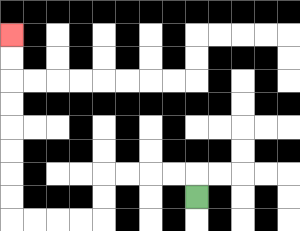{'start': '[8, 8]', 'end': '[0, 1]', 'path_directions': 'U,L,L,L,L,D,D,L,L,L,L,U,U,U,U,U,U,U,U', 'path_coordinates': '[[8, 8], [8, 7], [7, 7], [6, 7], [5, 7], [4, 7], [4, 8], [4, 9], [3, 9], [2, 9], [1, 9], [0, 9], [0, 8], [0, 7], [0, 6], [0, 5], [0, 4], [0, 3], [0, 2], [0, 1]]'}